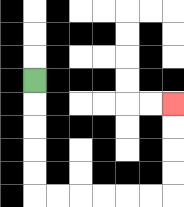{'start': '[1, 3]', 'end': '[7, 4]', 'path_directions': 'D,D,D,D,D,R,R,R,R,R,R,U,U,U,U', 'path_coordinates': '[[1, 3], [1, 4], [1, 5], [1, 6], [1, 7], [1, 8], [2, 8], [3, 8], [4, 8], [5, 8], [6, 8], [7, 8], [7, 7], [7, 6], [7, 5], [7, 4]]'}